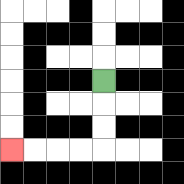{'start': '[4, 3]', 'end': '[0, 6]', 'path_directions': 'D,D,D,L,L,L,L', 'path_coordinates': '[[4, 3], [4, 4], [4, 5], [4, 6], [3, 6], [2, 6], [1, 6], [0, 6]]'}